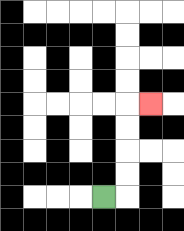{'start': '[4, 8]', 'end': '[6, 4]', 'path_directions': 'R,U,U,U,U,R', 'path_coordinates': '[[4, 8], [5, 8], [5, 7], [5, 6], [5, 5], [5, 4], [6, 4]]'}